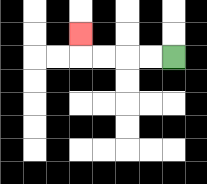{'start': '[7, 2]', 'end': '[3, 1]', 'path_directions': 'L,L,L,L,U', 'path_coordinates': '[[7, 2], [6, 2], [5, 2], [4, 2], [3, 2], [3, 1]]'}